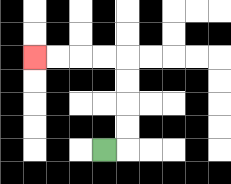{'start': '[4, 6]', 'end': '[1, 2]', 'path_directions': 'R,U,U,U,U,L,L,L,L', 'path_coordinates': '[[4, 6], [5, 6], [5, 5], [5, 4], [5, 3], [5, 2], [4, 2], [3, 2], [2, 2], [1, 2]]'}